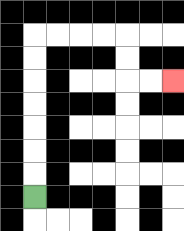{'start': '[1, 8]', 'end': '[7, 3]', 'path_directions': 'U,U,U,U,U,U,U,R,R,R,R,D,D,R,R', 'path_coordinates': '[[1, 8], [1, 7], [1, 6], [1, 5], [1, 4], [1, 3], [1, 2], [1, 1], [2, 1], [3, 1], [4, 1], [5, 1], [5, 2], [5, 3], [6, 3], [7, 3]]'}